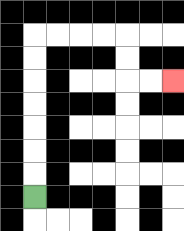{'start': '[1, 8]', 'end': '[7, 3]', 'path_directions': 'U,U,U,U,U,U,U,R,R,R,R,D,D,R,R', 'path_coordinates': '[[1, 8], [1, 7], [1, 6], [1, 5], [1, 4], [1, 3], [1, 2], [1, 1], [2, 1], [3, 1], [4, 1], [5, 1], [5, 2], [5, 3], [6, 3], [7, 3]]'}